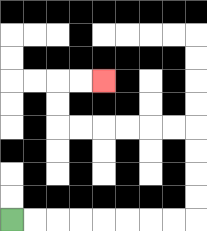{'start': '[0, 9]', 'end': '[4, 3]', 'path_directions': 'R,R,R,R,R,R,R,R,U,U,U,U,L,L,L,L,L,L,U,U,R,R', 'path_coordinates': '[[0, 9], [1, 9], [2, 9], [3, 9], [4, 9], [5, 9], [6, 9], [7, 9], [8, 9], [8, 8], [8, 7], [8, 6], [8, 5], [7, 5], [6, 5], [5, 5], [4, 5], [3, 5], [2, 5], [2, 4], [2, 3], [3, 3], [4, 3]]'}